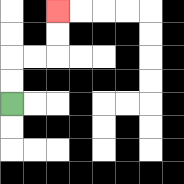{'start': '[0, 4]', 'end': '[2, 0]', 'path_directions': 'U,U,R,R,U,U', 'path_coordinates': '[[0, 4], [0, 3], [0, 2], [1, 2], [2, 2], [2, 1], [2, 0]]'}